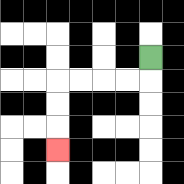{'start': '[6, 2]', 'end': '[2, 6]', 'path_directions': 'D,L,L,L,L,D,D,D', 'path_coordinates': '[[6, 2], [6, 3], [5, 3], [4, 3], [3, 3], [2, 3], [2, 4], [2, 5], [2, 6]]'}